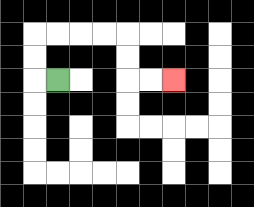{'start': '[2, 3]', 'end': '[7, 3]', 'path_directions': 'L,U,U,R,R,R,R,D,D,R,R', 'path_coordinates': '[[2, 3], [1, 3], [1, 2], [1, 1], [2, 1], [3, 1], [4, 1], [5, 1], [5, 2], [5, 3], [6, 3], [7, 3]]'}